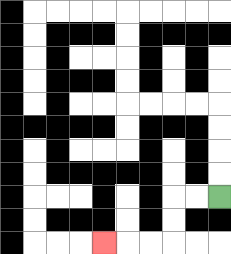{'start': '[9, 8]', 'end': '[4, 10]', 'path_directions': 'L,L,D,D,L,L,L', 'path_coordinates': '[[9, 8], [8, 8], [7, 8], [7, 9], [7, 10], [6, 10], [5, 10], [4, 10]]'}